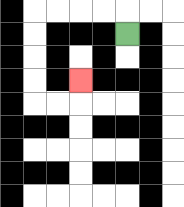{'start': '[5, 1]', 'end': '[3, 3]', 'path_directions': 'U,L,L,L,L,D,D,D,D,R,R,U', 'path_coordinates': '[[5, 1], [5, 0], [4, 0], [3, 0], [2, 0], [1, 0], [1, 1], [1, 2], [1, 3], [1, 4], [2, 4], [3, 4], [3, 3]]'}